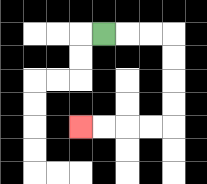{'start': '[4, 1]', 'end': '[3, 5]', 'path_directions': 'R,R,R,D,D,D,D,L,L,L,L', 'path_coordinates': '[[4, 1], [5, 1], [6, 1], [7, 1], [7, 2], [7, 3], [7, 4], [7, 5], [6, 5], [5, 5], [4, 5], [3, 5]]'}